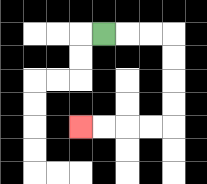{'start': '[4, 1]', 'end': '[3, 5]', 'path_directions': 'R,R,R,D,D,D,D,L,L,L,L', 'path_coordinates': '[[4, 1], [5, 1], [6, 1], [7, 1], [7, 2], [7, 3], [7, 4], [7, 5], [6, 5], [5, 5], [4, 5], [3, 5]]'}